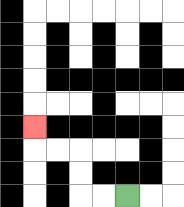{'start': '[5, 8]', 'end': '[1, 5]', 'path_directions': 'L,L,U,U,L,L,U', 'path_coordinates': '[[5, 8], [4, 8], [3, 8], [3, 7], [3, 6], [2, 6], [1, 6], [1, 5]]'}